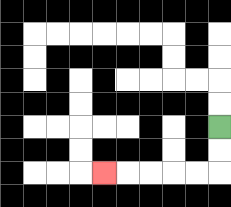{'start': '[9, 5]', 'end': '[4, 7]', 'path_directions': 'D,D,L,L,L,L,L', 'path_coordinates': '[[9, 5], [9, 6], [9, 7], [8, 7], [7, 7], [6, 7], [5, 7], [4, 7]]'}